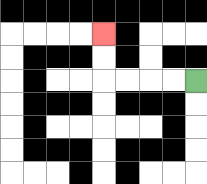{'start': '[8, 3]', 'end': '[4, 1]', 'path_directions': 'L,L,L,L,U,U', 'path_coordinates': '[[8, 3], [7, 3], [6, 3], [5, 3], [4, 3], [4, 2], [4, 1]]'}